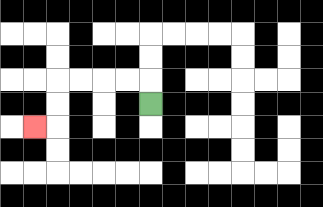{'start': '[6, 4]', 'end': '[1, 5]', 'path_directions': 'U,L,L,L,L,D,D,L', 'path_coordinates': '[[6, 4], [6, 3], [5, 3], [4, 3], [3, 3], [2, 3], [2, 4], [2, 5], [1, 5]]'}